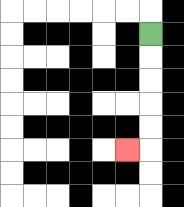{'start': '[6, 1]', 'end': '[5, 6]', 'path_directions': 'D,D,D,D,D,L', 'path_coordinates': '[[6, 1], [6, 2], [6, 3], [6, 4], [6, 5], [6, 6], [5, 6]]'}